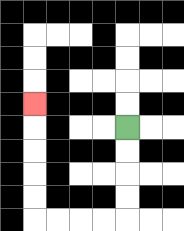{'start': '[5, 5]', 'end': '[1, 4]', 'path_directions': 'D,D,D,D,L,L,L,L,U,U,U,U,U', 'path_coordinates': '[[5, 5], [5, 6], [5, 7], [5, 8], [5, 9], [4, 9], [3, 9], [2, 9], [1, 9], [1, 8], [1, 7], [1, 6], [1, 5], [1, 4]]'}